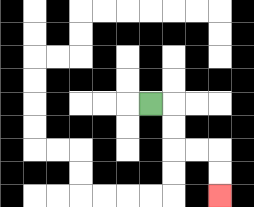{'start': '[6, 4]', 'end': '[9, 8]', 'path_directions': 'R,D,D,R,R,D,D', 'path_coordinates': '[[6, 4], [7, 4], [7, 5], [7, 6], [8, 6], [9, 6], [9, 7], [9, 8]]'}